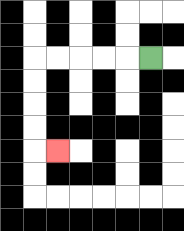{'start': '[6, 2]', 'end': '[2, 6]', 'path_directions': 'L,L,L,L,L,D,D,D,D,R', 'path_coordinates': '[[6, 2], [5, 2], [4, 2], [3, 2], [2, 2], [1, 2], [1, 3], [1, 4], [1, 5], [1, 6], [2, 6]]'}